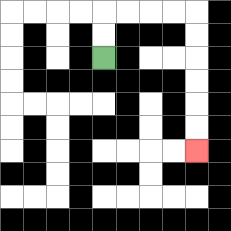{'start': '[4, 2]', 'end': '[8, 6]', 'path_directions': 'U,U,R,R,R,R,D,D,D,D,D,D', 'path_coordinates': '[[4, 2], [4, 1], [4, 0], [5, 0], [6, 0], [7, 0], [8, 0], [8, 1], [8, 2], [8, 3], [8, 4], [8, 5], [8, 6]]'}